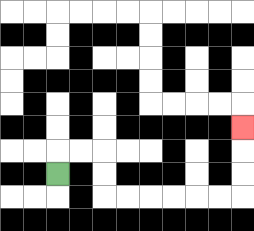{'start': '[2, 7]', 'end': '[10, 5]', 'path_directions': 'U,R,R,D,D,R,R,R,R,R,R,U,U,U', 'path_coordinates': '[[2, 7], [2, 6], [3, 6], [4, 6], [4, 7], [4, 8], [5, 8], [6, 8], [7, 8], [8, 8], [9, 8], [10, 8], [10, 7], [10, 6], [10, 5]]'}